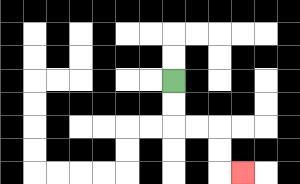{'start': '[7, 3]', 'end': '[10, 7]', 'path_directions': 'D,D,R,R,D,D,R', 'path_coordinates': '[[7, 3], [7, 4], [7, 5], [8, 5], [9, 5], [9, 6], [9, 7], [10, 7]]'}